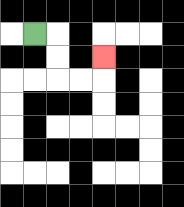{'start': '[1, 1]', 'end': '[4, 2]', 'path_directions': 'R,D,D,R,R,U', 'path_coordinates': '[[1, 1], [2, 1], [2, 2], [2, 3], [3, 3], [4, 3], [4, 2]]'}